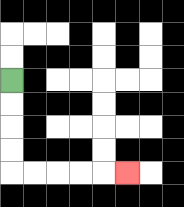{'start': '[0, 3]', 'end': '[5, 7]', 'path_directions': 'D,D,D,D,R,R,R,R,R', 'path_coordinates': '[[0, 3], [0, 4], [0, 5], [0, 6], [0, 7], [1, 7], [2, 7], [3, 7], [4, 7], [5, 7]]'}